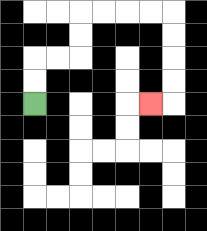{'start': '[1, 4]', 'end': '[6, 4]', 'path_directions': 'U,U,R,R,U,U,R,R,R,R,D,D,D,D,L', 'path_coordinates': '[[1, 4], [1, 3], [1, 2], [2, 2], [3, 2], [3, 1], [3, 0], [4, 0], [5, 0], [6, 0], [7, 0], [7, 1], [7, 2], [7, 3], [7, 4], [6, 4]]'}